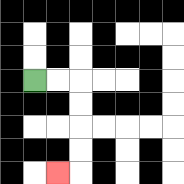{'start': '[1, 3]', 'end': '[2, 7]', 'path_directions': 'R,R,D,D,D,D,L', 'path_coordinates': '[[1, 3], [2, 3], [3, 3], [3, 4], [3, 5], [3, 6], [3, 7], [2, 7]]'}